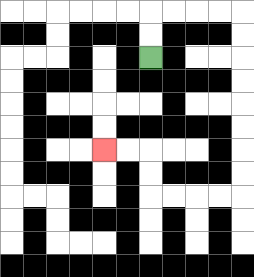{'start': '[6, 2]', 'end': '[4, 6]', 'path_directions': 'U,U,R,R,R,R,D,D,D,D,D,D,D,D,L,L,L,L,U,U,L,L', 'path_coordinates': '[[6, 2], [6, 1], [6, 0], [7, 0], [8, 0], [9, 0], [10, 0], [10, 1], [10, 2], [10, 3], [10, 4], [10, 5], [10, 6], [10, 7], [10, 8], [9, 8], [8, 8], [7, 8], [6, 8], [6, 7], [6, 6], [5, 6], [4, 6]]'}